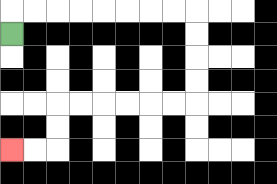{'start': '[0, 1]', 'end': '[0, 6]', 'path_directions': 'U,R,R,R,R,R,R,R,R,D,D,D,D,L,L,L,L,L,L,D,D,L,L', 'path_coordinates': '[[0, 1], [0, 0], [1, 0], [2, 0], [3, 0], [4, 0], [5, 0], [6, 0], [7, 0], [8, 0], [8, 1], [8, 2], [8, 3], [8, 4], [7, 4], [6, 4], [5, 4], [4, 4], [3, 4], [2, 4], [2, 5], [2, 6], [1, 6], [0, 6]]'}